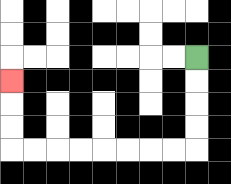{'start': '[8, 2]', 'end': '[0, 3]', 'path_directions': 'D,D,D,D,L,L,L,L,L,L,L,L,U,U,U', 'path_coordinates': '[[8, 2], [8, 3], [8, 4], [8, 5], [8, 6], [7, 6], [6, 6], [5, 6], [4, 6], [3, 6], [2, 6], [1, 6], [0, 6], [0, 5], [0, 4], [0, 3]]'}